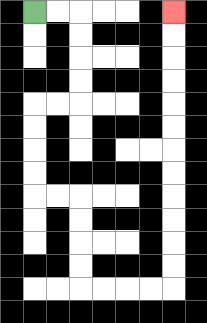{'start': '[1, 0]', 'end': '[7, 0]', 'path_directions': 'R,R,D,D,D,D,L,L,D,D,D,D,R,R,D,D,D,D,R,R,R,R,U,U,U,U,U,U,U,U,U,U,U,U', 'path_coordinates': '[[1, 0], [2, 0], [3, 0], [3, 1], [3, 2], [3, 3], [3, 4], [2, 4], [1, 4], [1, 5], [1, 6], [1, 7], [1, 8], [2, 8], [3, 8], [3, 9], [3, 10], [3, 11], [3, 12], [4, 12], [5, 12], [6, 12], [7, 12], [7, 11], [7, 10], [7, 9], [7, 8], [7, 7], [7, 6], [7, 5], [7, 4], [7, 3], [7, 2], [7, 1], [7, 0]]'}